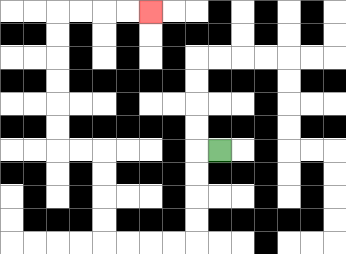{'start': '[9, 6]', 'end': '[6, 0]', 'path_directions': 'L,D,D,D,D,L,L,L,L,U,U,U,U,L,L,U,U,U,U,U,U,R,R,R,R', 'path_coordinates': '[[9, 6], [8, 6], [8, 7], [8, 8], [8, 9], [8, 10], [7, 10], [6, 10], [5, 10], [4, 10], [4, 9], [4, 8], [4, 7], [4, 6], [3, 6], [2, 6], [2, 5], [2, 4], [2, 3], [2, 2], [2, 1], [2, 0], [3, 0], [4, 0], [5, 0], [6, 0]]'}